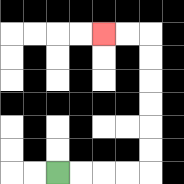{'start': '[2, 7]', 'end': '[4, 1]', 'path_directions': 'R,R,R,R,U,U,U,U,U,U,L,L', 'path_coordinates': '[[2, 7], [3, 7], [4, 7], [5, 7], [6, 7], [6, 6], [6, 5], [6, 4], [6, 3], [6, 2], [6, 1], [5, 1], [4, 1]]'}